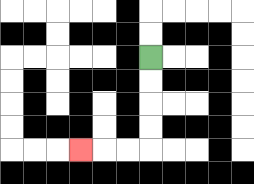{'start': '[6, 2]', 'end': '[3, 6]', 'path_directions': 'D,D,D,D,L,L,L', 'path_coordinates': '[[6, 2], [6, 3], [6, 4], [6, 5], [6, 6], [5, 6], [4, 6], [3, 6]]'}